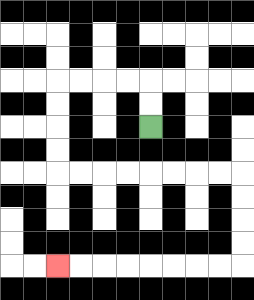{'start': '[6, 5]', 'end': '[2, 11]', 'path_directions': 'U,U,L,L,L,L,D,D,D,D,R,R,R,R,R,R,R,R,D,D,D,D,L,L,L,L,L,L,L,L', 'path_coordinates': '[[6, 5], [6, 4], [6, 3], [5, 3], [4, 3], [3, 3], [2, 3], [2, 4], [2, 5], [2, 6], [2, 7], [3, 7], [4, 7], [5, 7], [6, 7], [7, 7], [8, 7], [9, 7], [10, 7], [10, 8], [10, 9], [10, 10], [10, 11], [9, 11], [8, 11], [7, 11], [6, 11], [5, 11], [4, 11], [3, 11], [2, 11]]'}